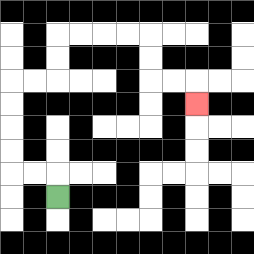{'start': '[2, 8]', 'end': '[8, 4]', 'path_directions': 'U,L,L,U,U,U,U,R,R,U,U,R,R,R,R,D,D,R,R,D', 'path_coordinates': '[[2, 8], [2, 7], [1, 7], [0, 7], [0, 6], [0, 5], [0, 4], [0, 3], [1, 3], [2, 3], [2, 2], [2, 1], [3, 1], [4, 1], [5, 1], [6, 1], [6, 2], [6, 3], [7, 3], [8, 3], [8, 4]]'}